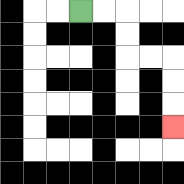{'start': '[3, 0]', 'end': '[7, 5]', 'path_directions': 'R,R,D,D,R,R,D,D,D', 'path_coordinates': '[[3, 0], [4, 0], [5, 0], [5, 1], [5, 2], [6, 2], [7, 2], [7, 3], [7, 4], [7, 5]]'}